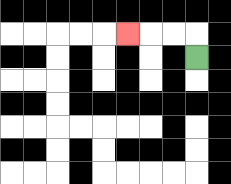{'start': '[8, 2]', 'end': '[5, 1]', 'path_directions': 'U,L,L,L', 'path_coordinates': '[[8, 2], [8, 1], [7, 1], [6, 1], [5, 1]]'}